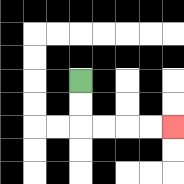{'start': '[3, 3]', 'end': '[7, 5]', 'path_directions': 'D,D,R,R,R,R', 'path_coordinates': '[[3, 3], [3, 4], [3, 5], [4, 5], [5, 5], [6, 5], [7, 5]]'}